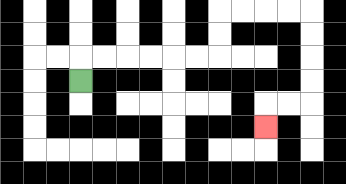{'start': '[3, 3]', 'end': '[11, 5]', 'path_directions': 'U,R,R,R,R,R,R,U,U,R,R,R,R,D,D,D,D,L,L,D', 'path_coordinates': '[[3, 3], [3, 2], [4, 2], [5, 2], [6, 2], [7, 2], [8, 2], [9, 2], [9, 1], [9, 0], [10, 0], [11, 0], [12, 0], [13, 0], [13, 1], [13, 2], [13, 3], [13, 4], [12, 4], [11, 4], [11, 5]]'}